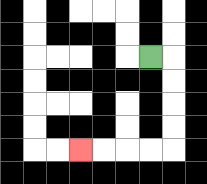{'start': '[6, 2]', 'end': '[3, 6]', 'path_directions': 'R,D,D,D,D,L,L,L,L', 'path_coordinates': '[[6, 2], [7, 2], [7, 3], [7, 4], [7, 5], [7, 6], [6, 6], [5, 6], [4, 6], [3, 6]]'}